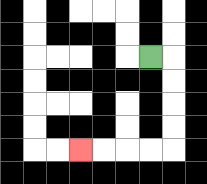{'start': '[6, 2]', 'end': '[3, 6]', 'path_directions': 'R,D,D,D,D,L,L,L,L', 'path_coordinates': '[[6, 2], [7, 2], [7, 3], [7, 4], [7, 5], [7, 6], [6, 6], [5, 6], [4, 6], [3, 6]]'}